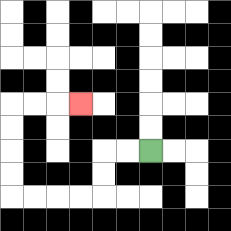{'start': '[6, 6]', 'end': '[3, 4]', 'path_directions': 'L,L,D,D,L,L,L,L,U,U,U,U,R,R,R', 'path_coordinates': '[[6, 6], [5, 6], [4, 6], [4, 7], [4, 8], [3, 8], [2, 8], [1, 8], [0, 8], [0, 7], [0, 6], [0, 5], [0, 4], [1, 4], [2, 4], [3, 4]]'}